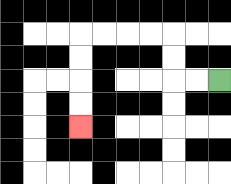{'start': '[9, 3]', 'end': '[3, 5]', 'path_directions': 'L,L,U,U,L,L,L,L,D,D,D,D', 'path_coordinates': '[[9, 3], [8, 3], [7, 3], [7, 2], [7, 1], [6, 1], [5, 1], [4, 1], [3, 1], [3, 2], [3, 3], [3, 4], [3, 5]]'}